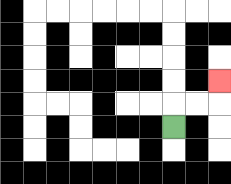{'start': '[7, 5]', 'end': '[9, 3]', 'path_directions': 'U,R,R,U', 'path_coordinates': '[[7, 5], [7, 4], [8, 4], [9, 4], [9, 3]]'}